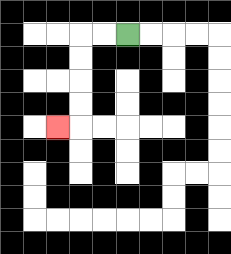{'start': '[5, 1]', 'end': '[2, 5]', 'path_directions': 'L,L,D,D,D,D,L', 'path_coordinates': '[[5, 1], [4, 1], [3, 1], [3, 2], [3, 3], [3, 4], [3, 5], [2, 5]]'}